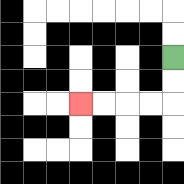{'start': '[7, 2]', 'end': '[3, 4]', 'path_directions': 'D,D,L,L,L,L', 'path_coordinates': '[[7, 2], [7, 3], [7, 4], [6, 4], [5, 4], [4, 4], [3, 4]]'}